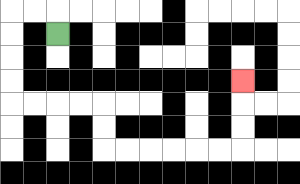{'start': '[2, 1]', 'end': '[10, 3]', 'path_directions': 'U,L,L,D,D,D,D,R,R,R,R,D,D,R,R,R,R,R,R,U,U,U', 'path_coordinates': '[[2, 1], [2, 0], [1, 0], [0, 0], [0, 1], [0, 2], [0, 3], [0, 4], [1, 4], [2, 4], [3, 4], [4, 4], [4, 5], [4, 6], [5, 6], [6, 6], [7, 6], [8, 6], [9, 6], [10, 6], [10, 5], [10, 4], [10, 3]]'}